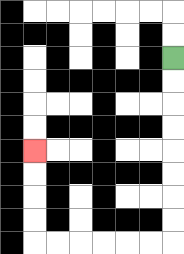{'start': '[7, 2]', 'end': '[1, 6]', 'path_directions': 'D,D,D,D,D,D,D,D,L,L,L,L,L,L,U,U,U,U', 'path_coordinates': '[[7, 2], [7, 3], [7, 4], [7, 5], [7, 6], [7, 7], [7, 8], [7, 9], [7, 10], [6, 10], [5, 10], [4, 10], [3, 10], [2, 10], [1, 10], [1, 9], [1, 8], [1, 7], [1, 6]]'}